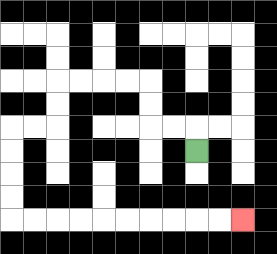{'start': '[8, 6]', 'end': '[10, 9]', 'path_directions': 'U,L,L,U,U,L,L,L,L,D,D,L,L,D,D,D,D,R,R,R,R,R,R,R,R,R,R', 'path_coordinates': '[[8, 6], [8, 5], [7, 5], [6, 5], [6, 4], [6, 3], [5, 3], [4, 3], [3, 3], [2, 3], [2, 4], [2, 5], [1, 5], [0, 5], [0, 6], [0, 7], [0, 8], [0, 9], [1, 9], [2, 9], [3, 9], [4, 9], [5, 9], [6, 9], [7, 9], [8, 9], [9, 9], [10, 9]]'}